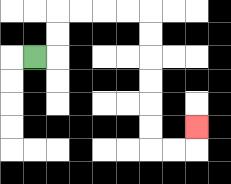{'start': '[1, 2]', 'end': '[8, 5]', 'path_directions': 'R,U,U,R,R,R,R,D,D,D,D,D,D,R,R,U', 'path_coordinates': '[[1, 2], [2, 2], [2, 1], [2, 0], [3, 0], [4, 0], [5, 0], [6, 0], [6, 1], [6, 2], [6, 3], [6, 4], [6, 5], [6, 6], [7, 6], [8, 6], [8, 5]]'}